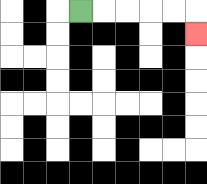{'start': '[3, 0]', 'end': '[8, 1]', 'path_directions': 'R,R,R,R,R,D', 'path_coordinates': '[[3, 0], [4, 0], [5, 0], [6, 0], [7, 0], [8, 0], [8, 1]]'}